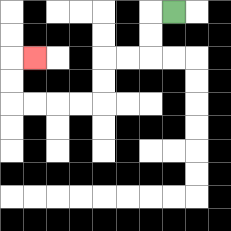{'start': '[7, 0]', 'end': '[1, 2]', 'path_directions': 'L,D,D,L,L,D,D,L,L,L,L,U,U,R', 'path_coordinates': '[[7, 0], [6, 0], [6, 1], [6, 2], [5, 2], [4, 2], [4, 3], [4, 4], [3, 4], [2, 4], [1, 4], [0, 4], [0, 3], [0, 2], [1, 2]]'}